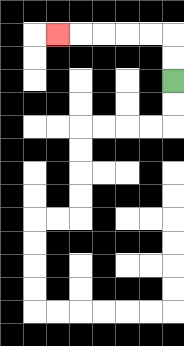{'start': '[7, 3]', 'end': '[2, 1]', 'path_directions': 'U,U,L,L,L,L,L', 'path_coordinates': '[[7, 3], [7, 2], [7, 1], [6, 1], [5, 1], [4, 1], [3, 1], [2, 1]]'}